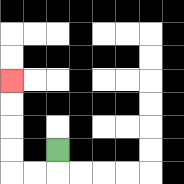{'start': '[2, 6]', 'end': '[0, 3]', 'path_directions': 'D,L,L,U,U,U,U', 'path_coordinates': '[[2, 6], [2, 7], [1, 7], [0, 7], [0, 6], [0, 5], [0, 4], [0, 3]]'}